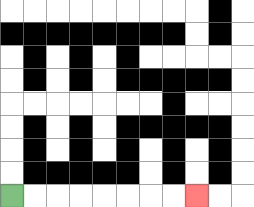{'start': '[0, 8]', 'end': '[8, 8]', 'path_directions': 'R,R,R,R,R,R,R,R', 'path_coordinates': '[[0, 8], [1, 8], [2, 8], [3, 8], [4, 8], [5, 8], [6, 8], [7, 8], [8, 8]]'}